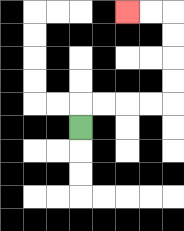{'start': '[3, 5]', 'end': '[5, 0]', 'path_directions': 'U,R,R,R,R,U,U,U,U,L,L', 'path_coordinates': '[[3, 5], [3, 4], [4, 4], [5, 4], [6, 4], [7, 4], [7, 3], [7, 2], [7, 1], [7, 0], [6, 0], [5, 0]]'}